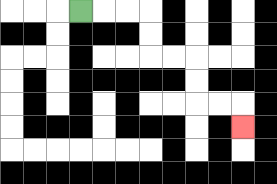{'start': '[3, 0]', 'end': '[10, 5]', 'path_directions': 'R,R,R,D,D,R,R,D,D,R,R,D', 'path_coordinates': '[[3, 0], [4, 0], [5, 0], [6, 0], [6, 1], [6, 2], [7, 2], [8, 2], [8, 3], [8, 4], [9, 4], [10, 4], [10, 5]]'}